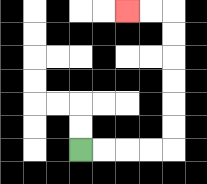{'start': '[3, 6]', 'end': '[5, 0]', 'path_directions': 'R,R,R,R,U,U,U,U,U,U,L,L', 'path_coordinates': '[[3, 6], [4, 6], [5, 6], [6, 6], [7, 6], [7, 5], [7, 4], [7, 3], [7, 2], [7, 1], [7, 0], [6, 0], [5, 0]]'}